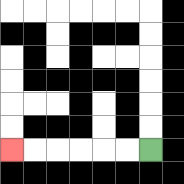{'start': '[6, 6]', 'end': '[0, 6]', 'path_directions': 'L,L,L,L,L,L', 'path_coordinates': '[[6, 6], [5, 6], [4, 6], [3, 6], [2, 6], [1, 6], [0, 6]]'}